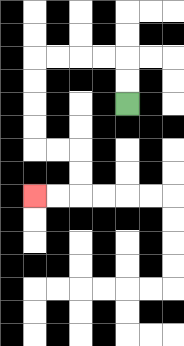{'start': '[5, 4]', 'end': '[1, 8]', 'path_directions': 'U,U,L,L,L,L,D,D,D,D,R,R,D,D,L,L', 'path_coordinates': '[[5, 4], [5, 3], [5, 2], [4, 2], [3, 2], [2, 2], [1, 2], [1, 3], [1, 4], [1, 5], [1, 6], [2, 6], [3, 6], [3, 7], [3, 8], [2, 8], [1, 8]]'}